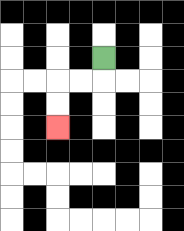{'start': '[4, 2]', 'end': '[2, 5]', 'path_directions': 'D,L,L,D,D', 'path_coordinates': '[[4, 2], [4, 3], [3, 3], [2, 3], [2, 4], [2, 5]]'}